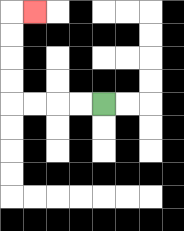{'start': '[4, 4]', 'end': '[1, 0]', 'path_directions': 'L,L,L,L,U,U,U,U,R', 'path_coordinates': '[[4, 4], [3, 4], [2, 4], [1, 4], [0, 4], [0, 3], [0, 2], [0, 1], [0, 0], [1, 0]]'}